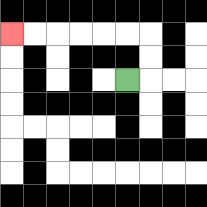{'start': '[5, 3]', 'end': '[0, 1]', 'path_directions': 'R,U,U,L,L,L,L,L,L', 'path_coordinates': '[[5, 3], [6, 3], [6, 2], [6, 1], [5, 1], [4, 1], [3, 1], [2, 1], [1, 1], [0, 1]]'}